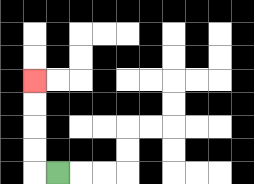{'start': '[2, 7]', 'end': '[1, 3]', 'path_directions': 'L,U,U,U,U', 'path_coordinates': '[[2, 7], [1, 7], [1, 6], [1, 5], [1, 4], [1, 3]]'}